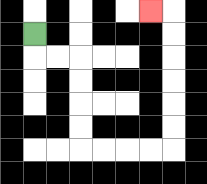{'start': '[1, 1]', 'end': '[6, 0]', 'path_directions': 'D,R,R,D,D,D,D,R,R,R,R,U,U,U,U,U,U,L', 'path_coordinates': '[[1, 1], [1, 2], [2, 2], [3, 2], [3, 3], [3, 4], [3, 5], [3, 6], [4, 6], [5, 6], [6, 6], [7, 6], [7, 5], [7, 4], [7, 3], [7, 2], [7, 1], [7, 0], [6, 0]]'}